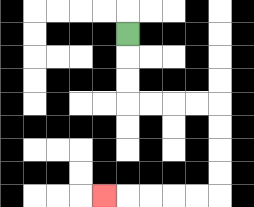{'start': '[5, 1]', 'end': '[4, 8]', 'path_directions': 'D,D,D,R,R,R,R,D,D,D,D,L,L,L,L,L', 'path_coordinates': '[[5, 1], [5, 2], [5, 3], [5, 4], [6, 4], [7, 4], [8, 4], [9, 4], [9, 5], [9, 6], [9, 7], [9, 8], [8, 8], [7, 8], [6, 8], [5, 8], [4, 8]]'}